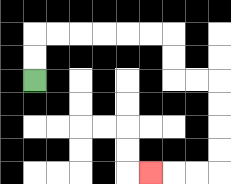{'start': '[1, 3]', 'end': '[6, 7]', 'path_directions': 'U,U,R,R,R,R,R,R,D,D,R,R,D,D,D,D,L,L,L', 'path_coordinates': '[[1, 3], [1, 2], [1, 1], [2, 1], [3, 1], [4, 1], [5, 1], [6, 1], [7, 1], [7, 2], [7, 3], [8, 3], [9, 3], [9, 4], [9, 5], [9, 6], [9, 7], [8, 7], [7, 7], [6, 7]]'}